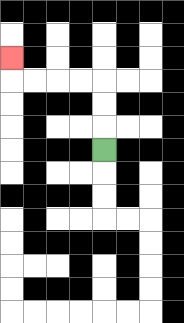{'start': '[4, 6]', 'end': '[0, 2]', 'path_directions': 'U,U,U,L,L,L,L,U', 'path_coordinates': '[[4, 6], [4, 5], [4, 4], [4, 3], [3, 3], [2, 3], [1, 3], [0, 3], [0, 2]]'}